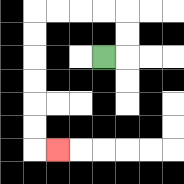{'start': '[4, 2]', 'end': '[2, 6]', 'path_directions': 'R,U,U,L,L,L,L,D,D,D,D,D,D,R', 'path_coordinates': '[[4, 2], [5, 2], [5, 1], [5, 0], [4, 0], [3, 0], [2, 0], [1, 0], [1, 1], [1, 2], [1, 3], [1, 4], [1, 5], [1, 6], [2, 6]]'}